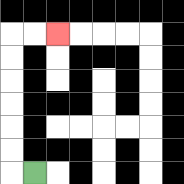{'start': '[1, 7]', 'end': '[2, 1]', 'path_directions': 'L,U,U,U,U,U,U,R,R', 'path_coordinates': '[[1, 7], [0, 7], [0, 6], [0, 5], [0, 4], [0, 3], [0, 2], [0, 1], [1, 1], [2, 1]]'}